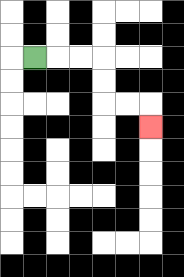{'start': '[1, 2]', 'end': '[6, 5]', 'path_directions': 'R,R,R,D,D,R,R,D', 'path_coordinates': '[[1, 2], [2, 2], [3, 2], [4, 2], [4, 3], [4, 4], [5, 4], [6, 4], [6, 5]]'}